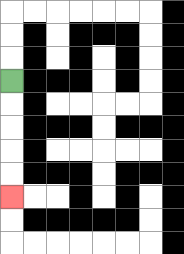{'start': '[0, 3]', 'end': '[0, 8]', 'path_directions': 'D,D,D,D,D', 'path_coordinates': '[[0, 3], [0, 4], [0, 5], [0, 6], [0, 7], [0, 8]]'}